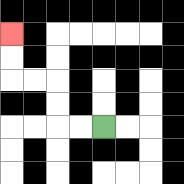{'start': '[4, 5]', 'end': '[0, 1]', 'path_directions': 'L,L,U,U,L,L,U,U', 'path_coordinates': '[[4, 5], [3, 5], [2, 5], [2, 4], [2, 3], [1, 3], [0, 3], [0, 2], [0, 1]]'}